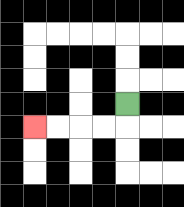{'start': '[5, 4]', 'end': '[1, 5]', 'path_directions': 'D,L,L,L,L', 'path_coordinates': '[[5, 4], [5, 5], [4, 5], [3, 5], [2, 5], [1, 5]]'}